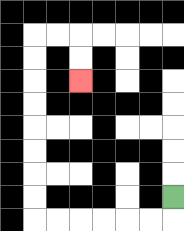{'start': '[7, 8]', 'end': '[3, 3]', 'path_directions': 'D,L,L,L,L,L,L,U,U,U,U,U,U,U,U,R,R,D,D', 'path_coordinates': '[[7, 8], [7, 9], [6, 9], [5, 9], [4, 9], [3, 9], [2, 9], [1, 9], [1, 8], [1, 7], [1, 6], [1, 5], [1, 4], [1, 3], [1, 2], [1, 1], [2, 1], [3, 1], [3, 2], [3, 3]]'}